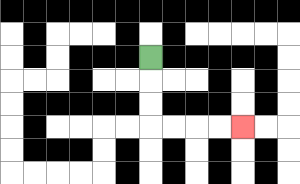{'start': '[6, 2]', 'end': '[10, 5]', 'path_directions': 'D,D,D,R,R,R,R', 'path_coordinates': '[[6, 2], [6, 3], [6, 4], [6, 5], [7, 5], [8, 5], [9, 5], [10, 5]]'}